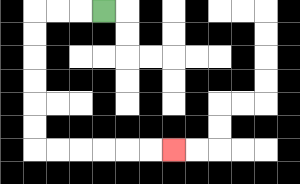{'start': '[4, 0]', 'end': '[7, 6]', 'path_directions': 'L,L,L,D,D,D,D,D,D,R,R,R,R,R,R', 'path_coordinates': '[[4, 0], [3, 0], [2, 0], [1, 0], [1, 1], [1, 2], [1, 3], [1, 4], [1, 5], [1, 6], [2, 6], [3, 6], [4, 6], [5, 6], [6, 6], [7, 6]]'}